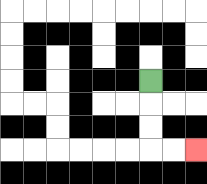{'start': '[6, 3]', 'end': '[8, 6]', 'path_directions': 'D,D,D,R,R', 'path_coordinates': '[[6, 3], [6, 4], [6, 5], [6, 6], [7, 6], [8, 6]]'}